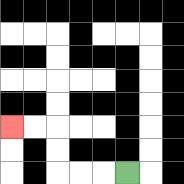{'start': '[5, 7]', 'end': '[0, 5]', 'path_directions': 'L,L,L,U,U,L,L', 'path_coordinates': '[[5, 7], [4, 7], [3, 7], [2, 7], [2, 6], [2, 5], [1, 5], [0, 5]]'}